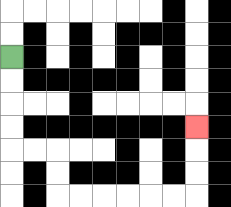{'start': '[0, 2]', 'end': '[8, 5]', 'path_directions': 'D,D,D,D,R,R,D,D,R,R,R,R,R,R,U,U,U', 'path_coordinates': '[[0, 2], [0, 3], [0, 4], [0, 5], [0, 6], [1, 6], [2, 6], [2, 7], [2, 8], [3, 8], [4, 8], [5, 8], [6, 8], [7, 8], [8, 8], [8, 7], [8, 6], [8, 5]]'}